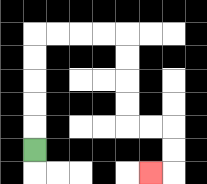{'start': '[1, 6]', 'end': '[6, 7]', 'path_directions': 'U,U,U,U,U,R,R,R,R,D,D,D,D,R,R,D,D,L', 'path_coordinates': '[[1, 6], [1, 5], [1, 4], [1, 3], [1, 2], [1, 1], [2, 1], [3, 1], [4, 1], [5, 1], [5, 2], [5, 3], [5, 4], [5, 5], [6, 5], [7, 5], [7, 6], [7, 7], [6, 7]]'}